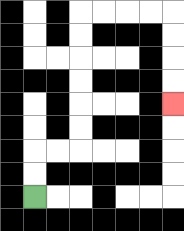{'start': '[1, 8]', 'end': '[7, 4]', 'path_directions': 'U,U,R,R,U,U,U,U,U,U,R,R,R,R,D,D,D,D', 'path_coordinates': '[[1, 8], [1, 7], [1, 6], [2, 6], [3, 6], [3, 5], [3, 4], [3, 3], [3, 2], [3, 1], [3, 0], [4, 0], [5, 0], [6, 0], [7, 0], [7, 1], [7, 2], [7, 3], [7, 4]]'}